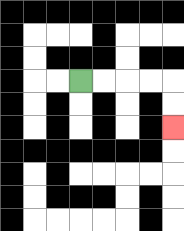{'start': '[3, 3]', 'end': '[7, 5]', 'path_directions': 'R,R,R,R,D,D', 'path_coordinates': '[[3, 3], [4, 3], [5, 3], [6, 3], [7, 3], [7, 4], [7, 5]]'}